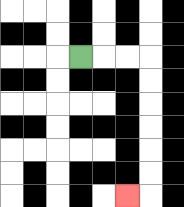{'start': '[3, 2]', 'end': '[5, 8]', 'path_directions': 'R,R,R,D,D,D,D,D,D,L', 'path_coordinates': '[[3, 2], [4, 2], [5, 2], [6, 2], [6, 3], [6, 4], [6, 5], [6, 6], [6, 7], [6, 8], [5, 8]]'}